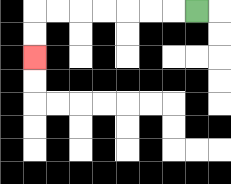{'start': '[8, 0]', 'end': '[1, 2]', 'path_directions': 'L,L,L,L,L,L,L,D,D', 'path_coordinates': '[[8, 0], [7, 0], [6, 0], [5, 0], [4, 0], [3, 0], [2, 0], [1, 0], [1, 1], [1, 2]]'}